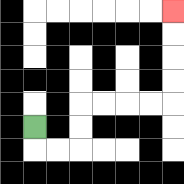{'start': '[1, 5]', 'end': '[7, 0]', 'path_directions': 'D,R,R,U,U,R,R,R,R,U,U,U,U', 'path_coordinates': '[[1, 5], [1, 6], [2, 6], [3, 6], [3, 5], [3, 4], [4, 4], [5, 4], [6, 4], [7, 4], [7, 3], [7, 2], [7, 1], [7, 0]]'}